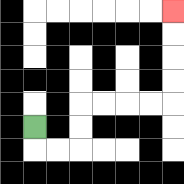{'start': '[1, 5]', 'end': '[7, 0]', 'path_directions': 'D,R,R,U,U,R,R,R,R,U,U,U,U', 'path_coordinates': '[[1, 5], [1, 6], [2, 6], [3, 6], [3, 5], [3, 4], [4, 4], [5, 4], [6, 4], [7, 4], [7, 3], [7, 2], [7, 1], [7, 0]]'}